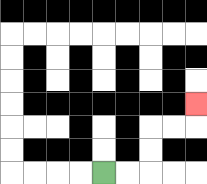{'start': '[4, 7]', 'end': '[8, 4]', 'path_directions': 'R,R,U,U,R,R,U', 'path_coordinates': '[[4, 7], [5, 7], [6, 7], [6, 6], [6, 5], [7, 5], [8, 5], [8, 4]]'}